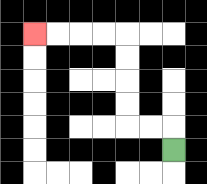{'start': '[7, 6]', 'end': '[1, 1]', 'path_directions': 'U,L,L,U,U,U,U,L,L,L,L', 'path_coordinates': '[[7, 6], [7, 5], [6, 5], [5, 5], [5, 4], [5, 3], [5, 2], [5, 1], [4, 1], [3, 1], [2, 1], [1, 1]]'}